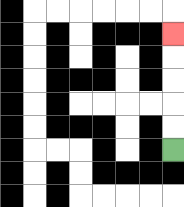{'start': '[7, 6]', 'end': '[7, 1]', 'path_directions': 'U,U,U,U,U', 'path_coordinates': '[[7, 6], [7, 5], [7, 4], [7, 3], [7, 2], [7, 1]]'}